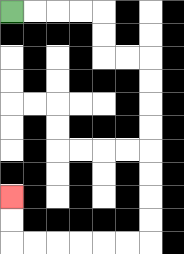{'start': '[0, 0]', 'end': '[0, 8]', 'path_directions': 'R,R,R,R,D,D,R,R,D,D,D,D,D,D,D,D,L,L,L,L,L,L,U,U', 'path_coordinates': '[[0, 0], [1, 0], [2, 0], [3, 0], [4, 0], [4, 1], [4, 2], [5, 2], [6, 2], [6, 3], [6, 4], [6, 5], [6, 6], [6, 7], [6, 8], [6, 9], [6, 10], [5, 10], [4, 10], [3, 10], [2, 10], [1, 10], [0, 10], [0, 9], [0, 8]]'}